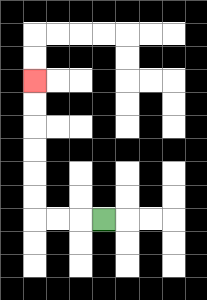{'start': '[4, 9]', 'end': '[1, 3]', 'path_directions': 'L,L,L,U,U,U,U,U,U', 'path_coordinates': '[[4, 9], [3, 9], [2, 9], [1, 9], [1, 8], [1, 7], [1, 6], [1, 5], [1, 4], [1, 3]]'}